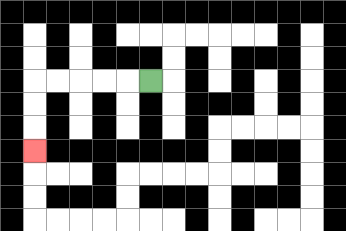{'start': '[6, 3]', 'end': '[1, 6]', 'path_directions': 'L,L,L,L,L,D,D,D', 'path_coordinates': '[[6, 3], [5, 3], [4, 3], [3, 3], [2, 3], [1, 3], [1, 4], [1, 5], [1, 6]]'}